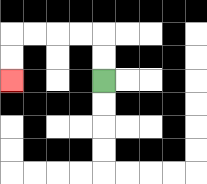{'start': '[4, 3]', 'end': '[0, 3]', 'path_directions': 'U,U,L,L,L,L,D,D', 'path_coordinates': '[[4, 3], [4, 2], [4, 1], [3, 1], [2, 1], [1, 1], [0, 1], [0, 2], [0, 3]]'}